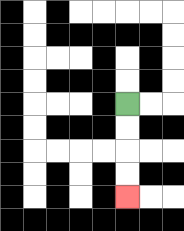{'start': '[5, 4]', 'end': '[5, 8]', 'path_directions': 'D,D,D,D', 'path_coordinates': '[[5, 4], [5, 5], [5, 6], [5, 7], [5, 8]]'}